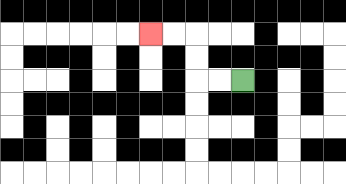{'start': '[10, 3]', 'end': '[6, 1]', 'path_directions': 'L,L,U,U,L,L', 'path_coordinates': '[[10, 3], [9, 3], [8, 3], [8, 2], [8, 1], [7, 1], [6, 1]]'}